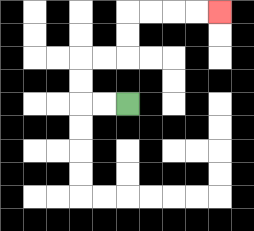{'start': '[5, 4]', 'end': '[9, 0]', 'path_directions': 'L,L,U,U,R,R,U,U,R,R,R,R', 'path_coordinates': '[[5, 4], [4, 4], [3, 4], [3, 3], [3, 2], [4, 2], [5, 2], [5, 1], [5, 0], [6, 0], [7, 0], [8, 0], [9, 0]]'}